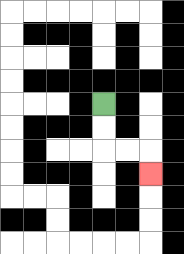{'start': '[4, 4]', 'end': '[6, 7]', 'path_directions': 'D,D,R,R,D', 'path_coordinates': '[[4, 4], [4, 5], [4, 6], [5, 6], [6, 6], [6, 7]]'}